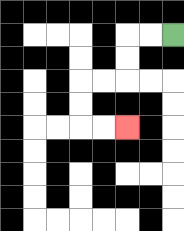{'start': '[7, 1]', 'end': '[5, 5]', 'path_directions': 'L,L,D,D,L,L,D,D,R,R', 'path_coordinates': '[[7, 1], [6, 1], [5, 1], [5, 2], [5, 3], [4, 3], [3, 3], [3, 4], [3, 5], [4, 5], [5, 5]]'}